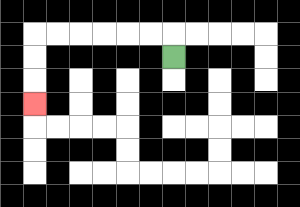{'start': '[7, 2]', 'end': '[1, 4]', 'path_directions': 'U,L,L,L,L,L,L,D,D,D', 'path_coordinates': '[[7, 2], [7, 1], [6, 1], [5, 1], [4, 1], [3, 1], [2, 1], [1, 1], [1, 2], [1, 3], [1, 4]]'}